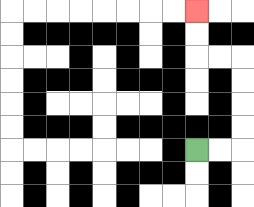{'start': '[8, 6]', 'end': '[8, 0]', 'path_directions': 'R,R,U,U,U,U,L,L,U,U', 'path_coordinates': '[[8, 6], [9, 6], [10, 6], [10, 5], [10, 4], [10, 3], [10, 2], [9, 2], [8, 2], [8, 1], [8, 0]]'}